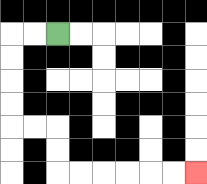{'start': '[2, 1]', 'end': '[8, 7]', 'path_directions': 'L,L,D,D,D,D,R,R,D,D,R,R,R,R,R,R', 'path_coordinates': '[[2, 1], [1, 1], [0, 1], [0, 2], [0, 3], [0, 4], [0, 5], [1, 5], [2, 5], [2, 6], [2, 7], [3, 7], [4, 7], [5, 7], [6, 7], [7, 7], [8, 7]]'}